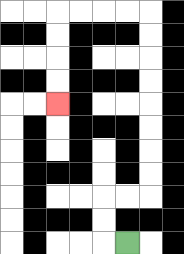{'start': '[5, 10]', 'end': '[2, 4]', 'path_directions': 'L,U,U,R,R,U,U,U,U,U,U,U,U,L,L,L,L,D,D,D,D', 'path_coordinates': '[[5, 10], [4, 10], [4, 9], [4, 8], [5, 8], [6, 8], [6, 7], [6, 6], [6, 5], [6, 4], [6, 3], [6, 2], [6, 1], [6, 0], [5, 0], [4, 0], [3, 0], [2, 0], [2, 1], [2, 2], [2, 3], [2, 4]]'}